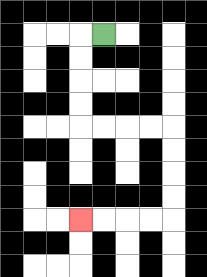{'start': '[4, 1]', 'end': '[3, 9]', 'path_directions': 'L,D,D,D,D,R,R,R,R,D,D,D,D,L,L,L,L', 'path_coordinates': '[[4, 1], [3, 1], [3, 2], [3, 3], [3, 4], [3, 5], [4, 5], [5, 5], [6, 5], [7, 5], [7, 6], [7, 7], [7, 8], [7, 9], [6, 9], [5, 9], [4, 9], [3, 9]]'}